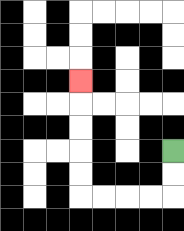{'start': '[7, 6]', 'end': '[3, 3]', 'path_directions': 'D,D,L,L,L,L,U,U,U,U,U', 'path_coordinates': '[[7, 6], [7, 7], [7, 8], [6, 8], [5, 8], [4, 8], [3, 8], [3, 7], [3, 6], [3, 5], [3, 4], [3, 3]]'}